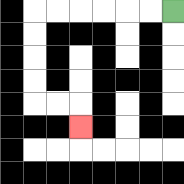{'start': '[7, 0]', 'end': '[3, 5]', 'path_directions': 'L,L,L,L,L,L,D,D,D,D,R,R,D', 'path_coordinates': '[[7, 0], [6, 0], [5, 0], [4, 0], [3, 0], [2, 0], [1, 0], [1, 1], [1, 2], [1, 3], [1, 4], [2, 4], [3, 4], [3, 5]]'}